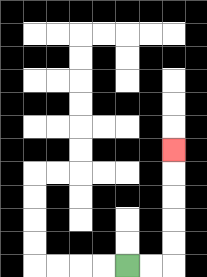{'start': '[5, 11]', 'end': '[7, 6]', 'path_directions': 'R,R,U,U,U,U,U', 'path_coordinates': '[[5, 11], [6, 11], [7, 11], [7, 10], [7, 9], [7, 8], [7, 7], [7, 6]]'}